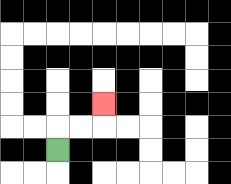{'start': '[2, 6]', 'end': '[4, 4]', 'path_directions': 'U,R,R,U', 'path_coordinates': '[[2, 6], [2, 5], [3, 5], [4, 5], [4, 4]]'}